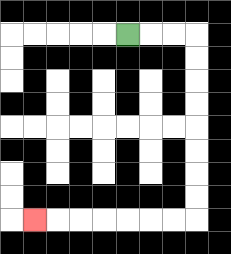{'start': '[5, 1]', 'end': '[1, 9]', 'path_directions': 'R,R,R,D,D,D,D,D,D,D,D,L,L,L,L,L,L,L', 'path_coordinates': '[[5, 1], [6, 1], [7, 1], [8, 1], [8, 2], [8, 3], [8, 4], [8, 5], [8, 6], [8, 7], [8, 8], [8, 9], [7, 9], [6, 9], [5, 9], [4, 9], [3, 9], [2, 9], [1, 9]]'}